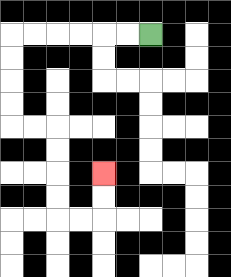{'start': '[6, 1]', 'end': '[4, 7]', 'path_directions': 'L,L,L,L,L,L,D,D,D,D,R,R,D,D,D,D,R,R,U,U', 'path_coordinates': '[[6, 1], [5, 1], [4, 1], [3, 1], [2, 1], [1, 1], [0, 1], [0, 2], [0, 3], [0, 4], [0, 5], [1, 5], [2, 5], [2, 6], [2, 7], [2, 8], [2, 9], [3, 9], [4, 9], [4, 8], [4, 7]]'}